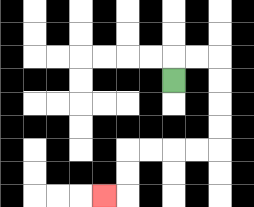{'start': '[7, 3]', 'end': '[4, 8]', 'path_directions': 'U,R,R,D,D,D,D,L,L,L,L,D,D,L', 'path_coordinates': '[[7, 3], [7, 2], [8, 2], [9, 2], [9, 3], [9, 4], [9, 5], [9, 6], [8, 6], [7, 6], [6, 6], [5, 6], [5, 7], [5, 8], [4, 8]]'}